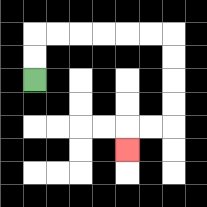{'start': '[1, 3]', 'end': '[5, 6]', 'path_directions': 'U,U,R,R,R,R,R,R,D,D,D,D,L,L,D', 'path_coordinates': '[[1, 3], [1, 2], [1, 1], [2, 1], [3, 1], [4, 1], [5, 1], [6, 1], [7, 1], [7, 2], [7, 3], [7, 4], [7, 5], [6, 5], [5, 5], [5, 6]]'}